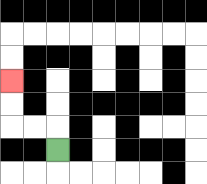{'start': '[2, 6]', 'end': '[0, 3]', 'path_directions': 'U,L,L,U,U', 'path_coordinates': '[[2, 6], [2, 5], [1, 5], [0, 5], [0, 4], [0, 3]]'}